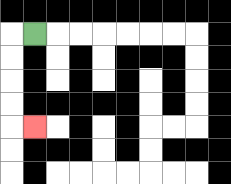{'start': '[1, 1]', 'end': '[1, 5]', 'path_directions': 'L,D,D,D,D,R', 'path_coordinates': '[[1, 1], [0, 1], [0, 2], [0, 3], [0, 4], [0, 5], [1, 5]]'}